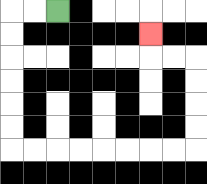{'start': '[2, 0]', 'end': '[6, 1]', 'path_directions': 'L,L,D,D,D,D,D,D,R,R,R,R,R,R,R,R,U,U,U,U,L,L,U', 'path_coordinates': '[[2, 0], [1, 0], [0, 0], [0, 1], [0, 2], [0, 3], [0, 4], [0, 5], [0, 6], [1, 6], [2, 6], [3, 6], [4, 6], [5, 6], [6, 6], [7, 6], [8, 6], [8, 5], [8, 4], [8, 3], [8, 2], [7, 2], [6, 2], [6, 1]]'}